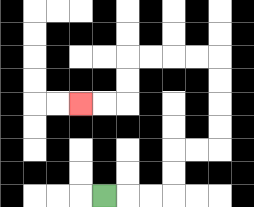{'start': '[4, 8]', 'end': '[3, 4]', 'path_directions': 'R,R,R,U,U,R,R,U,U,U,U,L,L,L,L,D,D,L,L', 'path_coordinates': '[[4, 8], [5, 8], [6, 8], [7, 8], [7, 7], [7, 6], [8, 6], [9, 6], [9, 5], [9, 4], [9, 3], [9, 2], [8, 2], [7, 2], [6, 2], [5, 2], [5, 3], [5, 4], [4, 4], [3, 4]]'}